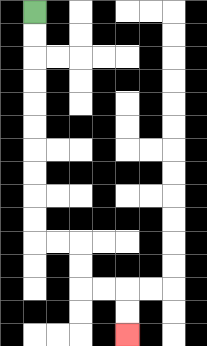{'start': '[1, 0]', 'end': '[5, 14]', 'path_directions': 'D,D,D,D,D,D,D,D,D,D,R,R,D,D,R,R,D,D', 'path_coordinates': '[[1, 0], [1, 1], [1, 2], [1, 3], [1, 4], [1, 5], [1, 6], [1, 7], [1, 8], [1, 9], [1, 10], [2, 10], [3, 10], [3, 11], [3, 12], [4, 12], [5, 12], [5, 13], [5, 14]]'}